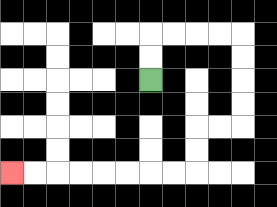{'start': '[6, 3]', 'end': '[0, 7]', 'path_directions': 'U,U,R,R,R,R,D,D,D,D,L,L,D,D,L,L,L,L,L,L,L,L', 'path_coordinates': '[[6, 3], [6, 2], [6, 1], [7, 1], [8, 1], [9, 1], [10, 1], [10, 2], [10, 3], [10, 4], [10, 5], [9, 5], [8, 5], [8, 6], [8, 7], [7, 7], [6, 7], [5, 7], [4, 7], [3, 7], [2, 7], [1, 7], [0, 7]]'}